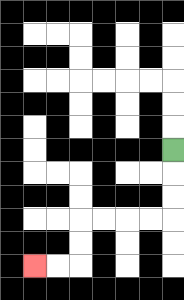{'start': '[7, 6]', 'end': '[1, 11]', 'path_directions': 'D,D,D,L,L,L,L,D,D,L,L', 'path_coordinates': '[[7, 6], [7, 7], [7, 8], [7, 9], [6, 9], [5, 9], [4, 9], [3, 9], [3, 10], [3, 11], [2, 11], [1, 11]]'}